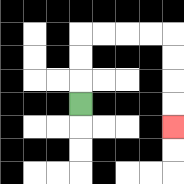{'start': '[3, 4]', 'end': '[7, 5]', 'path_directions': 'U,U,U,R,R,R,R,D,D,D,D', 'path_coordinates': '[[3, 4], [3, 3], [3, 2], [3, 1], [4, 1], [5, 1], [6, 1], [7, 1], [7, 2], [7, 3], [7, 4], [7, 5]]'}